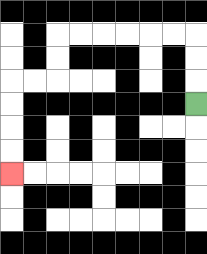{'start': '[8, 4]', 'end': '[0, 7]', 'path_directions': 'U,U,U,L,L,L,L,L,L,D,D,L,L,D,D,D,D', 'path_coordinates': '[[8, 4], [8, 3], [8, 2], [8, 1], [7, 1], [6, 1], [5, 1], [4, 1], [3, 1], [2, 1], [2, 2], [2, 3], [1, 3], [0, 3], [0, 4], [0, 5], [0, 6], [0, 7]]'}